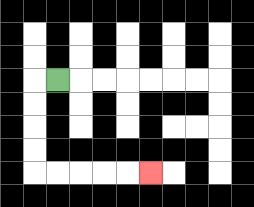{'start': '[2, 3]', 'end': '[6, 7]', 'path_directions': 'L,D,D,D,D,R,R,R,R,R', 'path_coordinates': '[[2, 3], [1, 3], [1, 4], [1, 5], [1, 6], [1, 7], [2, 7], [3, 7], [4, 7], [5, 7], [6, 7]]'}